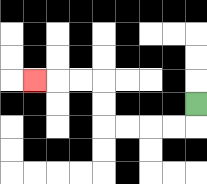{'start': '[8, 4]', 'end': '[1, 3]', 'path_directions': 'D,L,L,L,L,U,U,L,L,L', 'path_coordinates': '[[8, 4], [8, 5], [7, 5], [6, 5], [5, 5], [4, 5], [4, 4], [4, 3], [3, 3], [2, 3], [1, 3]]'}